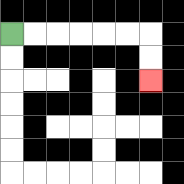{'start': '[0, 1]', 'end': '[6, 3]', 'path_directions': 'R,R,R,R,R,R,D,D', 'path_coordinates': '[[0, 1], [1, 1], [2, 1], [3, 1], [4, 1], [5, 1], [6, 1], [6, 2], [6, 3]]'}